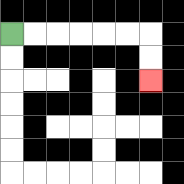{'start': '[0, 1]', 'end': '[6, 3]', 'path_directions': 'R,R,R,R,R,R,D,D', 'path_coordinates': '[[0, 1], [1, 1], [2, 1], [3, 1], [4, 1], [5, 1], [6, 1], [6, 2], [6, 3]]'}